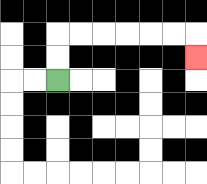{'start': '[2, 3]', 'end': '[8, 2]', 'path_directions': 'U,U,R,R,R,R,R,R,D', 'path_coordinates': '[[2, 3], [2, 2], [2, 1], [3, 1], [4, 1], [5, 1], [6, 1], [7, 1], [8, 1], [8, 2]]'}